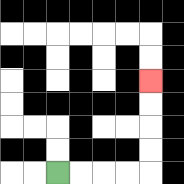{'start': '[2, 7]', 'end': '[6, 3]', 'path_directions': 'R,R,R,R,U,U,U,U', 'path_coordinates': '[[2, 7], [3, 7], [4, 7], [5, 7], [6, 7], [6, 6], [6, 5], [6, 4], [6, 3]]'}